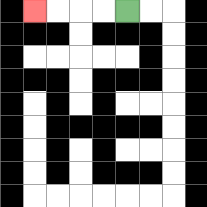{'start': '[5, 0]', 'end': '[1, 0]', 'path_directions': 'L,L,L,L', 'path_coordinates': '[[5, 0], [4, 0], [3, 0], [2, 0], [1, 0]]'}